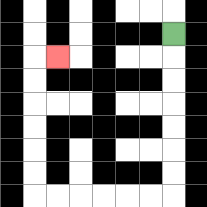{'start': '[7, 1]', 'end': '[2, 2]', 'path_directions': 'D,D,D,D,D,D,D,L,L,L,L,L,L,U,U,U,U,U,U,R', 'path_coordinates': '[[7, 1], [7, 2], [7, 3], [7, 4], [7, 5], [7, 6], [7, 7], [7, 8], [6, 8], [5, 8], [4, 8], [3, 8], [2, 8], [1, 8], [1, 7], [1, 6], [1, 5], [1, 4], [1, 3], [1, 2], [2, 2]]'}